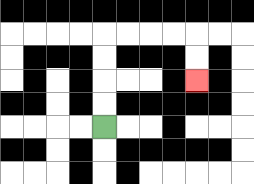{'start': '[4, 5]', 'end': '[8, 3]', 'path_directions': 'U,U,U,U,R,R,R,R,D,D', 'path_coordinates': '[[4, 5], [4, 4], [4, 3], [4, 2], [4, 1], [5, 1], [6, 1], [7, 1], [8, 1], [8, 2], [8, 3]]'}